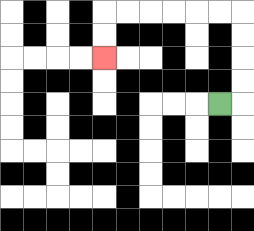{'start': '[9, 4]', 'end': '[4, 2]', 'path_directions': 'R,U,U,U,U,L,L,L,L,L,L,D,D', 'path_coordinates': '[[9, 4], [10, 4], [10, 3], [10, 2], [10, 1], [10, 0], [9, 0], [8, 0], [7, 0], [6, 0], [5, 0], [4, 0], [4, 1], [4, 2]]'}